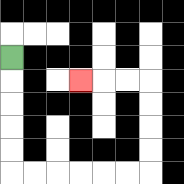{'start': '[0, 2]', 'end': '[3, 3]', 'path_directions': 'D,D,D,D,D,R,R,R,R,R,R,U,U,U,U,L,L,L', 'path_coordinates': '[[0, 2], [0, 3], [0, 4], [0, 5], [0, 6], [0, 7], [1, 7], [2, 7], [3, 7], [4, 7], [5, 7], [6, 7], [6, 6], [6, 5], [6, 4], [6, 3], [5, 3], [4, 3], [3, 3]]'}